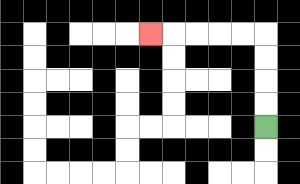{'start': '[11, 5]', 'end': '[6, 1]', 'path_directions': 'U,U,U,U,L,L,L,L,L', 'path_coordinates': '[[11, 5], [11, 4], [11, 3], [11, 2], [11, 1], [10, 1], [9, 1], [8, 1], [7, 1], [6, 1]]'}